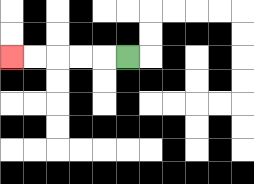{'start': '[5, 2]', 'end': '[0, 2]', 'path_directions': 'L,L,L,L,L', 'path_coordinates': '[[5, 2], [4, 2], [3, 2], [2, 2], [1, 2], [0, 2]]'}